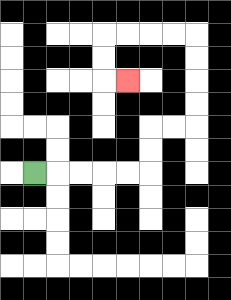{'start': '[1, 7]', 'end': '[5, 3]', 'path_directions': 'R,R,R,R,R,U,U,R,R,U,U,U,U,L,L,L,L,D,D,R', 'path_coordinates': '[[1, 7], [2, 7], [3, 7], [4, 7], [5, 7], [6, 7], [6, 6], [6, 5], [7, 5], [8, 5], [8, 4], [8, 3], [8, 2], [8, 1], [7, 1], [6, 1], [5, 1], [4, 1], [4, 2], [4, 3], [5, 3]]'}